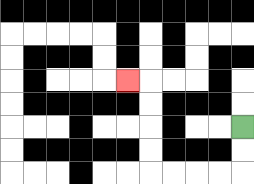{'start': '[10, 5]', 'end': '[5, 3]', 'path_directions': 'D,D,L,L,L,L,U,U,U,U,L', 'path_coordinates': '[[10, 5], [10, 6], [10, 7], [9, 7], [8, 7], [7, 7], [6, 7], [6, 6], [6, 5], [6, 4], [6, 3], [5, 3]]'}